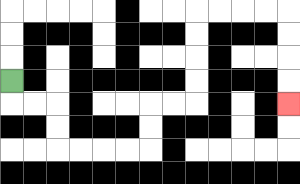{'start': '[0, 3]', 'end': '[12, 4]', 'path_directions': 'D,R,R,D,D,R,R,R,R,U,U,R,R,U,U,U,U,R,R,R,R,D,D,D,D', 'path_coordinates': '[[0, 3], [0, 4], [1, 4], [2, 4], [2, 5], [2, 6], [3, 6], [4, 6], [5, 6], [6, 6], [6, 5], [6, 4], [7, 4], [8, 4], [8, 3], [8, 2], [8, 1], [8, 0], [9, 0], [10, 0], [11, 0], [12, 0], [12, 1], [12, 2], [12, 3], [12, 4]]'}